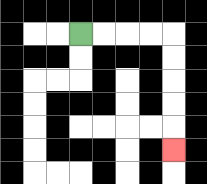{'start': '[3, 1]', 'end': '[7, 6]', 'path_directions': 'R,R,R,R,D,D,D,D,D', 'path_coordinates': '[[3, 1], [4, 1], [5, 1], [6, 1], [7, 1], [7, 2], [7, 3], [7, 4], [7, 5], [7, 6]]'}